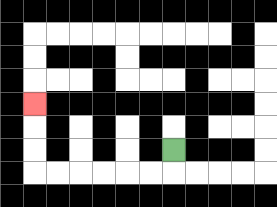{'start': '[7, 6]', 'end': '[1, 4]', 'path_directions': 'D,L,L,L,L,L,L,U,U,U', 'path_coordinates': '[[7, 6], [7, 7], [6, 7], [5, 7], [4, 7], [3, 7], [2, 7], [1, 7], [1, 6], [1, 5], [1, 4]]'}